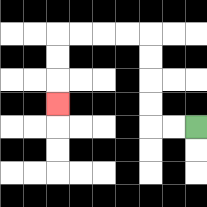{'start': '[8, 5]', 'end': '[2, 4]', 'path_directions': 'L,L,U,U,U,U,L,L,L,L,D,D,D', 'path_coordinates': '[[8, 5], [7, 5], [6, 5], [6, 4], [6, 3], [6, 2], [6, 1], [5, 1], [4, 1], [3, 1], [2, 1], [2, 2], [2, 3], [2, 4]]'}